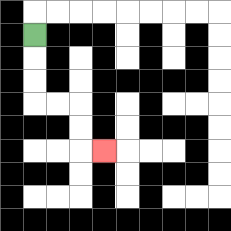{'start': '[1, 1]', 'end': '[4, 6]', 'path_directions': 'D,D,D,R,R,D,D,R', 'path_coordinates': '[[1, 1], [1, 2], [1, 3], [1, 4], [2, 4], [3, 4], [3, 5], [3, 6], [4, 6]]'}